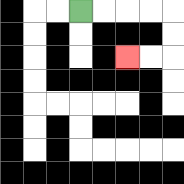{'start': '[3, 0]', 'end': '[5, 2]', 'path_directions': 'R,R,R,R,D,D,L,L', 'path_coordinates': '[[3, 0], [4, 0], [5, 0], [6, 0], [7, 0], [7, 1], [7, 2], [6, 2], [5, 2]]'}